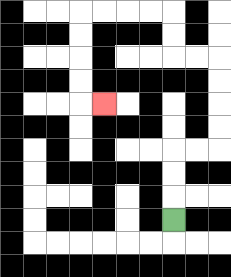{'start': '[7, 9]', 'end': '[4, 4]', 'path_directions': 'U,U,U,R,R,U,U,U,U,L,L,U,U,L,L,L,L,D,D,D,D,R', 'path_coordinates': '[[7, 9], [7, 8], [7, 7], [7, 6], [8, 6], [9, 6], [9, 5], [9, 4], [9, 3], [9, 2], [8, 2], [7, 2], [7, 1], [7, 0], [6, 0], [5, 0], [4, 0], [3, 0], [3, 1], [3, 2], [3, 3], [3, 4], [4, 4]]'}